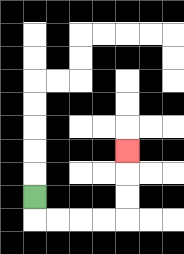{'start': '[1, 8]', 'end': '[5, 6]', 'path_directions': 'D,R,R,R,R,U,U,U', 'path_coordinates': '[[1, 8], [1, 9], [2, 9], [3, 9], [4, 9], [5, 9], [5, 8], [5, 7], [5, 6]]'}